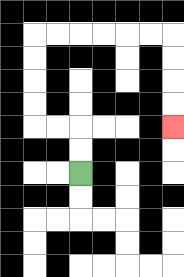{'start': '[3, 7]', 'end': '[7, 5]', 'path_directions': 'U,U,L,L,U,U,U,U,R,R,R,R,R,R,D,D,D,D', 'path_coordinates': '[[3, 7], [3, 6], [3, 5], [2, 5], [1, 5], [1, 4], [1, 3], [1, 2], [1, 1], [2, 1], [3, 1], [4, 1], [5, 1], [6, 1], [7, 1], [7, 2], [7, 3], [7, 4], [7, 5]]'}